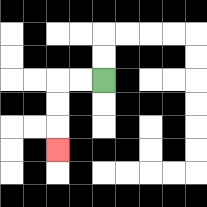{'start': '[4, 3]', 'end': '[2, 6]', 'path_directions': 'L,L,D,D,D', 'path_coordinates': '[[4, 3], [3, 3], [2, 3], [2, 4], [2, 5], [2, 6]]'}